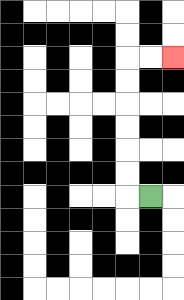{'start': '[6, 8]', 'end': '[7, 2]', 'path_directions': 'L,U,U,U,U,U,U,R,R', 'path_coordinates': '[[6, 8], [5, 8], [5, 7], [5, 6], [5, 5], [5, 4], [5, 3], [5, 2], [6, 2], [7, 2]]'}